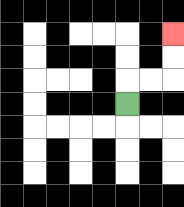{'start': '[5, 4]', 'end': '[7, 1]', 'path_directions': 'U,R,R,U,U', 'path_coordinates': '[[5, 4], [5, 3], [6, 3], [7, 3], [7, 2], [7, 1]]'}